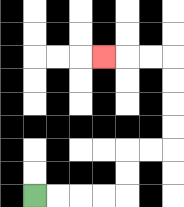{'start': '[1, 8]', 'end': '[4, 2]', 'path_directions': 'R,R,R,R,U,U,R,R,U,U,U,U,L,L,L', 'path_coordinates': '[[1, 8], [2, 8], [3, 8], [4, 8], [5, 8], [5, 7], [5, 6], [6, 6], [7, 6], [7, 5], [7, 4], [7, 3], [7, 2], [6, 2], [5, 2], [4, 2]]'}